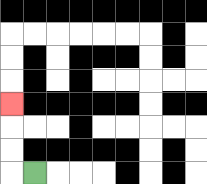{'start': '[1, 7]', 'end': '[0, 4]', 'path_directions': 'L,U,U,U', 'path_coordinates': '[[1, 7], [0, 7], [0, 6], [0, 5], [0, 4]]'}